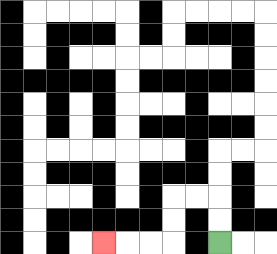{'start': '[9, 10]', 'end': '[4, 10]', 'path_directions': 'U,U,L,L,D,D,L,L,L', 'path_coordinates': '[[9, 10], [9, 9], [9, 8], [8, 8], [7, 8], [7, 9], [7, 10], [6, 10], [5, 10], [4, 10]]'}